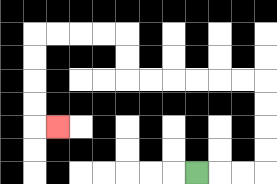{'start': '[8, 7]', 'end': '[2, 5]', 'path_directions': 'R,R,R,U,U,U,U,L,L,L,L,L,L,U,U,L,L,L,L,D,D,D,D,R', 'path_coordinates': '[[8, 7], [9, 7], [10, 7], [11, 7], [11, 6], [11, 5], [11, 4], [11, 3], [10, 3], [9, 3], [8, 3], [7, 3], [6, 3], [5, 3], [5, 2], [5, 1], [4, 1], [3, 1], [2, 1], [1, 1], [1, 2], [1, 3], [1, 4], [1, 5], [2, 5]]'}